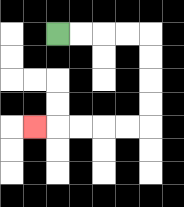{'start': '[2, 1]', 'end': '[1, 5]', 'path_directions': 'R,R,R,R,D,D,D,D,L,L,L,L,L', 'path_coordinates': '[[2, 1], [3, 1], [4, 1], [5, 1], [6, 1], [6, 2], [6, 3], [6, 4], [6, 5], [5, 5], [4, 5], [3, 5], [2, 5], [1, 5]]'}